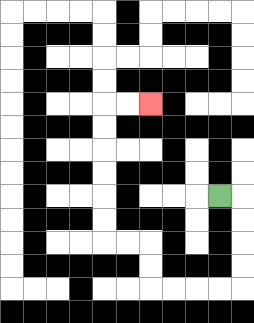{'start': '[9, 8]', 'end': '[6, 4]', 'path_directions': 'R,D,D,D,D,L,L,L,L,U,U,L,L,U,U,U,U,U,U,R,R', 'path_coordinates': '[[9, 8], [10, 8], [10, 9], [10, 10], [10, 11], [10, 12], [9, 12], [8, 12], [7, 12], [6, 12], [6, 11], [6, 10], [5, 10], [4, 10], [4, 9], [4, 8], [4, 7], [4, 6], [4, 5], [4, 4], [5, 4], [6, 4]]'}